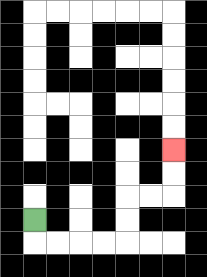{'start': '[1, 9]', 'end': '[7, 6]', 'path_directions': 'D,R,R,R,R,U,U,R,R,U,U', 'path_coordinates': '[[1, 9], [1, 10], [2, 10], [3, 10], [4, 10], [5, 10], [5, 9], [5, 8], [6, 8], [7, 8], [7, 7], [7, 6]]'}